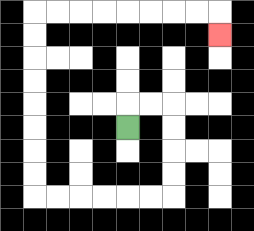{'start': '[5, 5]', 'end': '[9, 1]', 'path_directions': 'U,R,R,D,D,D,D,L,L,L,L,L,L,U,U,U,U,U,U,U,U,R,R,R,R,R,R,R,R,D', 'path_coordinates': '[[5, 5], [5, 4], [6, 4], [7, 4], [7, 5], [7, 6], [7, 7], [7, 8], [6, 8], [5, 8], [4, 8], [3, 8], [2, 8], [1, 8], [1, 7], [1, 6], [1, 5], [1, 4], [1, 3], [1, 2], [1, 1], [1, 0], [2, 0], [3, 0], [4, 0], [5, 0], [6, 0], [7, 0], [8, 0], [9, 0], [9, 1]]'}